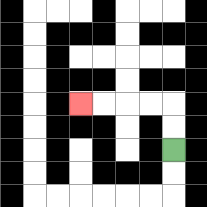{'start': '[7, 6]', 'end': '[3, 4]', 'path_directions': 'U,U,L,L,L,L', 'path_coordinates': '[[7, 6], [7, 5], [7, 4], [6, 4], [5, 4], [4, 4], [3, 4]]'}